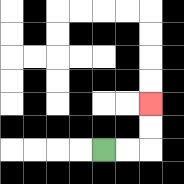{'start': '[4, 6]', 'end': '[6, 4]', 'path_directions': 'R,R,U,U', 'path_coordinates': '[[4, 6], [5, 6], [6, 6], [6, 5], [6, 4]]'}